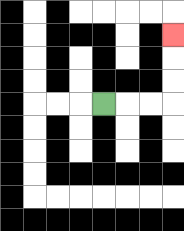{'start': '[4, 4]', 'end': '[7, 1]', 'path_directions': 'R,R,R,U,U,U', 'path_coordinates': '[[4, 4], [5, 4], [6, 4], [7, 4], [7, 3], [7, 2], [7, 1]]'}